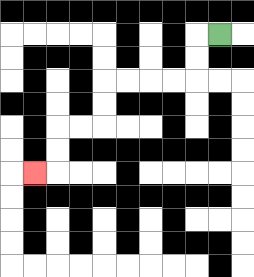{'start': '[9, 1]', 'end': '[1, 7]', 'path_directions': 'L,D,D,L,L,L,L,D,D,L,L,D,D,L', 'path_coordinates': '[[9, 1], [8, 1], [8, 2], [8, 3], [7, 3], [6, 3], [5, 3], [4, 3], [4, 4], [4, 5], [3, 5], [2, 5], [2, 6], [2, 7], [1, 7]]'}